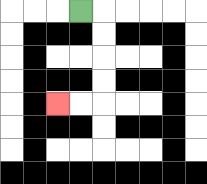{'start': '[3, 0]', 'end': '[2, 4]', 'path_directions': 'R,D,D,D,D,L,L', 'path_coordinates': '[[3, 0], [4, 0], [4, 1], [4, 2], [4, 3], [4, 4], [3, 4], [2, 4]]'}